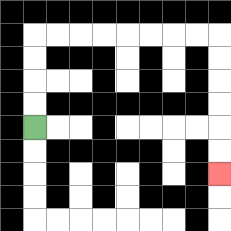{'start': '[1, 5]', 'end': '[9, 7]', 'path_directions': 'U,U,U,U,R,R,R,R,R,R,R,R,D,D,D,D,D,D', 'path_coordinates': '[[1, 5], [1, 4], [1, 3], [1, 2], [1, 1], [2, 1], [3, 1], [4, 1], [5, 1], [6, 1], [7, 1], [8, 1], [9, 1], [9, 2], [9, 3], [9, 4], [9, 5], [9, 6], [9, 7]]'}